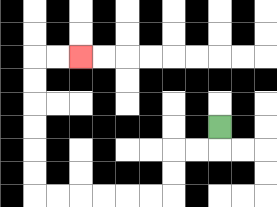{'start': '[9, 5]', 'end': '[3, 2]', 'path_directions': 'D,L,L,D,D,L,L,L,L,L,L,U,U,U,U,U,U,R,R', 'path_coordinates': '[[9, 5], [9, 6], [8, 6], [7, 6], [7, 7], [7, 8], [6, 8], [5, 8], [4, 8], [3, 8], [2, 8], [1, 8], [1, 7], [1, 6], [1, 5], [1, 4], [1, 3], [1, 2], [2, 2], [3, 2]]'}